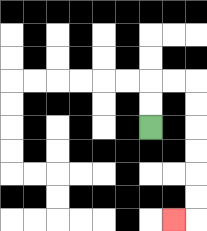{'start': '[6, 5]', 'end': '[7, 9]', 'path_directions': 'U,U,R,R,D,D,D,D,D,D,L', 'path_coordinates': '[[6, 5], [6, 4], [6, 3], [7, 3], [8, 3], [8, 4], [8, 5], [8, 6], [8, 7], [8, 8], [8, 9], [7, 9]]'}